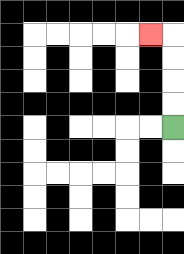{'start': '[7, 5]', 'end': '[6, 1]', 'path_directions': 'U,U,U,U,L', 'path_coordinates': '[[7, 5], [7, 4], [7, 3], [7, 2], [7, 1], [6, 1]]'}